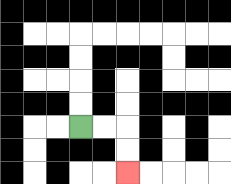{'start': '[3, 5]', 'end': '[5, 7]', 'path_directions': 'R,R,D,D', 'path_coordinates': '[[3, 5], [4, 5], [5, 5], [5, 6], [5, 7]]'}